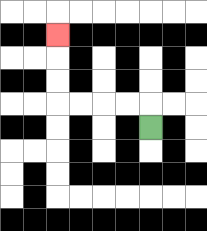{'start': '[6, 5]', 'end': '[2, 1]', 'path_directions': 'U,L,L,L,L,U,U,U', 'path_coordinates': '[[6, 5], [6, 4], [5, 4], [4, 4], [3, 4], [2, 4], [2, 3], [2, 2], [2, 1]]'}